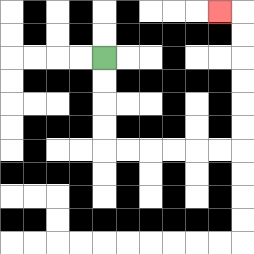{'start': '[4, 2]', 'end': '[9, 0]', 'path_directions': 'D,D,D,D,R,R,R,R,R,R,U,U,U,U,U,U,L', 'path_coordinates': '[[4, 2], [4, 3], [4, 4], [4, 5], [4, 6], [5, 6], [6, 6], [7, 6], [8, 6], [9, 6], [10, 6], [10, 5], [10, 4], [10, 3], [10, 2], [10, 1], [10, 0], [9, 0]]'}